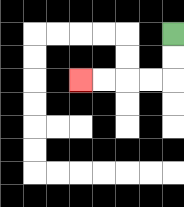{'start': '[7, 1]', 'end': '[3, 3]', 'path_directions': 'D,D,L,L,L,L', 'path_coordinates': '[[7, 1], [7, 2], [7, 3], [6, 3], [5, 3], [4, 3], [3, 3]]'}